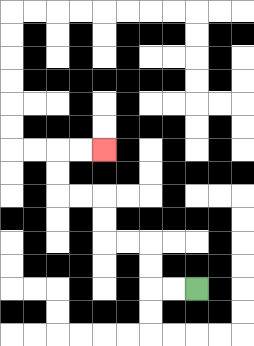{'start': '[8, 12]', 'end': '[4, 6]', 'path_directions': 'L,L,U,U,L,L,U,U,L,L,U,U,R,R', 'path_coordinates': '[[8, 12], [7, 12], [6, 12], [6, 11], [6, 10], [5, 10], [4, 10], [4, 9], [4, 8], [3, 8], [2, 8], [2, 7], [2, 6], [3, 6], [4, 6]]'}